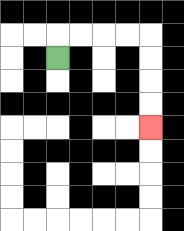{'start': '[2, 2]', 'end': '[6, 5]', 'path_directions': 'U,R,R,R,R,D,D,D,D', 'path_coordinates': '[[2, 2], [2, 1], [3, 1], [4, 1], [5, 1], [6, 1], [6, 2], [6, 3], [6, 4], [6, 5]]'}